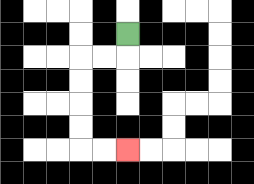{'start': '[5, 1]', 'end': '[5, 6]', 'path_directions': 'D,L,L,D,D,D,D,R,R', 'path_coordinates': '[[5, 1], [5, 2], [4, 2], [3, 2], [3, 3], [3, 4], [3, 5], [3, 6], [4, 6], [5, 6]]'}